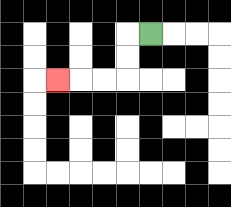{'start': '[6, 1]', 'end': '[2, 3]', 'path_directions': 'L,D,D,L,L,L', 'path_coordinates': '[[6, 1], [5, 1], [5, 2], [5, 3], [4, 3], [3, 3], [2, 3]]'}